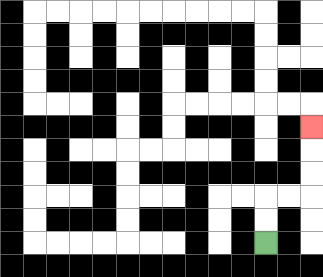{'start': '[11, 10]', 'end': '[13, 5]', 'path_directions': 'U,U,R,R,U,U,U', 'path_coordinates': '[[11, 10], [11, 9], [11, 8], [12, 8], [13, 8], [13, 7], [13, 6], [13, 5]]'}